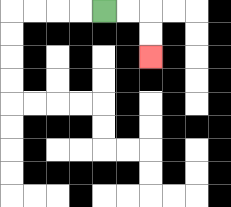{'start': '[4, 0]', 'end': '[6, 2]', 'path_directions': 'R,R,D,D', 'path_coordinates': '[[4, 0], [5, 0], [6, 0], [6, 1], [6, 2]]'}